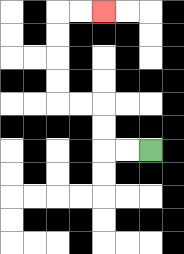{'start': '[6, 6]', 'end': '[4, 0]', 'path_directions': 'L,L,U,U,L,L,U,U,U,U,R,R', 'path_coordinates': '[[6, 6], [5, 6], [4, 6], [4, 5], [4, 4], [3, 4], [2, 4], [2, 3], [2, 2], [2, 1], [2, 0], [3, 0], [4, 0]]'}